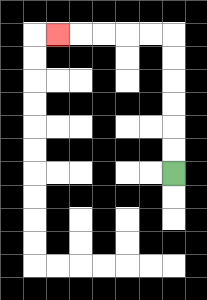{'start': '[7, 7]', 'end': '[2, 1]', 'path_directions': 'U,U,U,U,U,U,L,L,L,L,L', 'path_coordinates': '[[7, 7], [7, 6], [7, 5], [7, 4], [7, 3], [7, 2], [7, 1], [6, 1], [5, 1], [4, 1], [3, 1], [2, 1]]'}